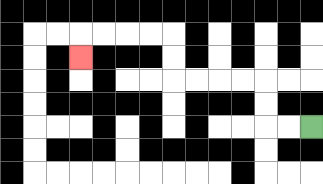{'start': '[13, 5]', 'end': '[3, 2]', 'path_directions': 'L,L,U,U,L,L,L,L,U,U,L,L,L,L,D', 'path_coordinates': '[[13, 5], [12, 5], [11, 5], [11, 4], [11, 3], [10, 3], [9, 3], [8, 3], [7, 3], [7, 2], [7, 1], [6, 1], [5, 1], [4, 1], [3, 1], [3, 2]]'}